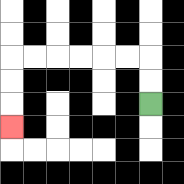{'start': '[6, 4]', 'end': '[0, 5]', 'path_directions': 'U,U,L,L,L,L,L,L,D,D,D', 'path_coordinates': '[[6, 4], [6, 3], [6, 2], [5, 2], [4, 2], [3, 2], [2, 2], [1, 2], [0, 2], [0, 3], [0, 4], [0, 5]]'}